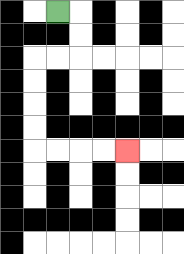{'start': '[2, 0]', 'end': '[5, 6]', 'path_directions': 'R,D,D,L,L,D,D,D,D,R,R,R,R', 'path_coordinates': '[[2, 0], [3, 0], [3, 1], [3, 2], [2, 2], [1, 2], [1, 3], [1, 4], [1, 5], [1, 6], [2, 6], [3, 6], [4, 6], [5, 6]]'}